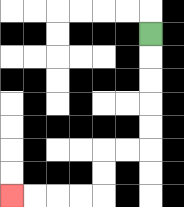{'start': '[6, 1]', 'end': '[0, 8]', 'path_directions': 'D,D,D,D,D,L,L,D,D,L,L,L,L', 'path_coordinates': '[[6, 1], [6, 2], [6, 3], [6, 4], [6, 5], [6, 6], [5, 6], [4, 6], [4, 7], [4, 8], [3, 8], [2, 8], [1, 8], [0, 8]]'}